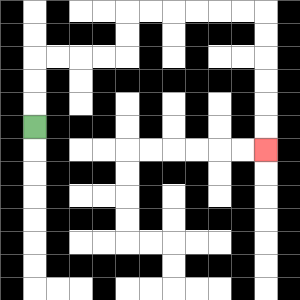{'start': '[1, 5]', 'end': '[11, 6]', 'path_directions': 'U,U,U,R,R,R,R,U,U,R,R,R,R,R,R,D,D,D,D,D,D', 'path_coordinates': '[[1, 5], [1, 4], [1, 3], [1, 2], [2, 2], [3, 2], [4, 2], [5, 2], [5, 1], [5, 0], [6, 0], [7, 0], [8, 0], [9, 0], [10, 0], [11, 0], [11, 1], [11, 2], [11, 3], [11, 4], [11, 5], [11, 6]]'}